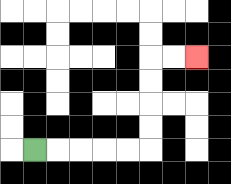{'start': '[1, 6]', 'end': '[8, 2]', 'path_directions': 'R,R,R,R,R,U,U,U,U,R,R', 'path_coordinates': '[[1, 6], [2, 6], [3, 6], [4, 6], [5, 6], [6, 6], [6, 5], [6, 4], [6, 3], [6, 2], [7, 2], [8, 2]]'}